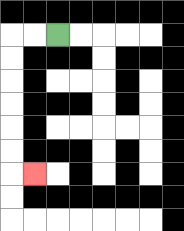{'start': '[2, 1]', 'end': '[1, 7]', 'path_directions': 'L,L,D,D,D,D,D,D,R', 'path_coordinates': '[[2, 1], [1, 1], [0, 1], [0, 2], [0, 3], [0, 4], [0, 5], [0, 6], [0, 7], [1, 7]]'}